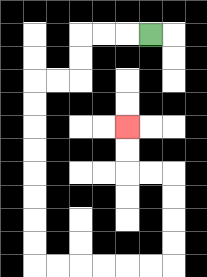{'start': '[6, 1]', 'end': '[5, 5]', 'path_directions': 'L,L,L,D,D,L,L,D,D,D,D,D,D,D,D,R,R,R,R,R,R,U,U,U,U,L,L,U,U', 'path_coordinates': '[[6, 1], [5, 1], [4, 1], [3, 1], [3, 2], [3, 3], [2, 3], [1, 3], [1, 4], [1, 5], [1, 6], [1, 7], [1, 8], [1, 9], [1, 10], [1, 11], [2, 11], [3, 11], [4, 11], [5, 11], [6, 11], [7, 11], [7, 10], [7, 9], [7, 8], [7, 7], [6, 7], [5, 7], [5, 6], [5, 5]]'}